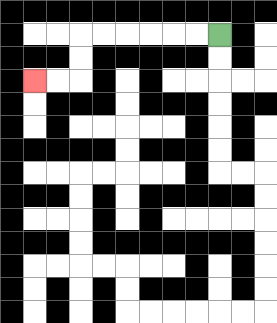{'start': '[9, 1]', 'end': '[1, 3]', 'path_directions': 'L,L,L,L,L,L,D,D,L,L', 'path_coordinates': '[[9, 1], [8, 1], [7, 1], [6, 1], [5, 1], [4, 1], [3, 1], [3, 2], [3, 3], [2, 3], [1, 3]]'}